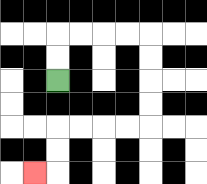{'start': '[2, 3]', 'end': '[1, 7]', 'path_directions': 'U,U,R,R,R,R,D,D,D,D,L,L,L,L,D,D,L', 'path_coordinates': '[[2, 3], [2, 2], [2, 1], [3, 1], [4, 1], [5, 1], [6, 1], [6, 2], [6, 3], [6, 4], [6, 5], [5, 5], [4, 5], [3, 5], [2, 5], [2, 6], [2, 7], [1, 7]]'}